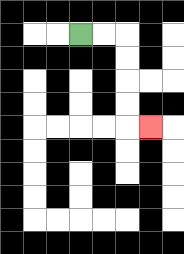{'start': '[3, 1]', 'end': '[6, 5]', 'path_directions': 'R,R,D,D,D,D,R', 'path_coordinates': '[[3, 1], [4, 1], [5, 1], [5, 2], [5, 3], [5, 4], [5, 5], [6, 5]]'}